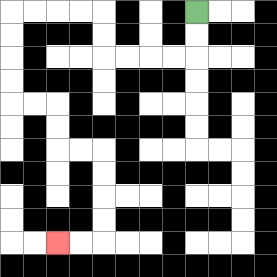{'start': '[8, 0]', 'end': '[2, 10]', 'path_directions': 'D,D,L,L,L,L,U,U,L,L,L,L,D,D,D,D,R,R,D,D,R,R,D,D,D,D,L,L', 'path_coordinates': '[[8, 0], [8, 1], [8, 2], [7, 2], [6, 2], [5, 2], [4, 2], [4, 1], [4, 0], [3, 0], [2, 0], [1, 0], [0, 0], [0, 1], [0, 2], [0, 3], [0, 4], [1, 4], [2, 4], [2, 5], [2, 6], [3, 6], [4, 6], [4, 7], [4, 8], [4, 9], [4, 10], [3, 10], [2, 10]]'}